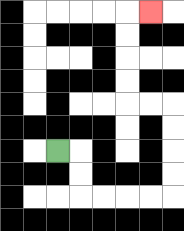{'start': '[2, 6]', 'end': '[6, 0]', 'path_directions': 'R,D,D,R,R,R,R,U,U,U,U,L,L,U,U,U,U,R', 'path_coordinates': '[[2, 6], [3, 6], [3, 7], [3, 8], [4, 8], [5, 8], [6, 8], [7, 8], [7, 7], [7, 6], [7, 5], [7, 4], [6, 4], [5, 4], [5, 3], [5, 2], [5, 1], [5, 0], [6, 0]]'}